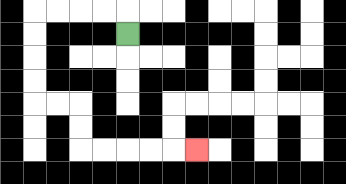{'start': '[5, 1]', 'end': '[8, 6]', 'path_directions': 'U,L,L,L,L,D,D,D,D,R,R,D,D,R,R,R,R,R', 'path_coordinates': '[[5, 1], [5, 0], [4, 0], [3, 0], [2, 0], [1, 0], [1, 1], [1, 2], [1, 3], [1, 4], [2, 4], [3, 4], [3, 5], [3, 6], [4, 6], [5, 6], [6, 6], [7, 6], [8, 6]]'}